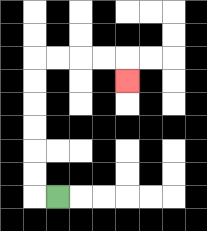{'start': '[2, 8]', 'end': '[5, 3]', 'path_directions': 'L,U,U,U,U,U,U,R,R,R,R,D', 'path_coordinates': '[[2, 8], [1, 8], [1, 7], [1, 6], [1, 5], [1, 4], [1, 3], [1, 2], [2, 2], [3, 2], [4, 2], [5, 2], [5, 3]]'}